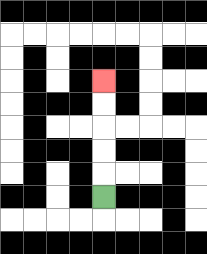{'start': '[4, 8]', 'end': '[4, 3]', 'path_directions': 'U,U,U,U,U', 'path_coordinates': '[[4, 8], [4, 7], [4, 6], [4, 5], [4, 4], [4, 3]]'}